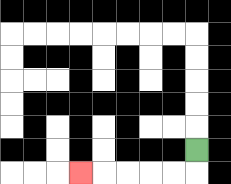{'start': '[8, 6]', 'end': '[3, 7]', 'path_directions': 'D,L,L,L,L,L', 'path_coordinates': '[[8, 6], [8, 7], [7, 7], [6, 7], [5, 7], [4, 7], [3, 7]]'}